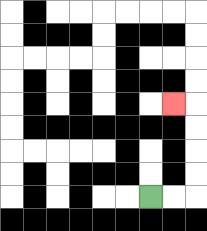{'start': '[6, 8]', 'end': '[7, 4]', 'path_directions': 'R,R,U,U,U,U,L', 'path_coordinates': '[[6, 8], [7, 8], [8, 8], [8, 7], [8, 6], [8, 5], [8, 4], [7, 4]]'}